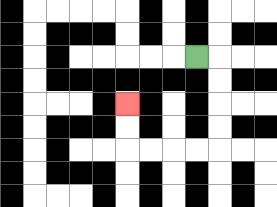{'start': '[8, 2]', 'end': '[5, 4]', 'path_directions': 'R,D,D,D,D,L,L,L,L,U,U', 'path_coordinates': '[[8, 2], [9, 2], [9, 3], [9, 4], [9, 5], [9, 6], [8, 6], [7, 6], [6, 6], [5, 6], [5, 5], [5, 4]]'}